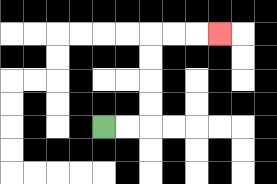{'start': '[4, 5]', 'end': '[9, 1]', 'path_directions': 'R,R,U,U,U,U,R,R,R', 'path_coordinates': '[[4, 5], [5, 5], [6, 5], [6, 4], [6, 3], [6, 2], [6, 1], [7, 1], [8, 1], [9, 1]]'}